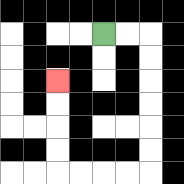{'start': '[4, 1]', 'end': '[2, 3]', 'path_directions': 'R,R,D,D,D,D,D,D,L,L,L,L,U,U,U,U', 'path_coordinates': '[[4, 1], [5, 1], [6, 1], [6, 2], [6, 3], [6, 4], [6, 5], [6, 6], [6, 7], [5, 7], [4, 7], [3, 7], [2, 7], [2, 6], [2, 5], [2, 4], [2, 3]]'}